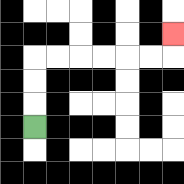{'start': '[1, 5]', 'end': '[7, 1]', 'path_directions': 'U,U,U,R,R,R,R,R,R,U', 'path_coordinates': '[[1, 5], [1, 4], [1, 3], [1, 2], [2, 2], [3, 2], [4, 2], [5, 2], [6, 2], [7, 2], [7, 1]]'}